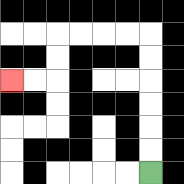{'start': '[6, 7]', 'end': '[0, 3]', 'path_directions': 'U,U,U,U,U,U,L,L,L,L,D,D,L,L', 'path_coordinates': '[[6, 7], [6, 6], [6, 5], [6, 4], [6, 3], [6, 2], [6, 1], [5, 1], [4, 1], [3, 1], [2, 1], [2, 2], [2, 3], [1, 3], [0, 3]]'}